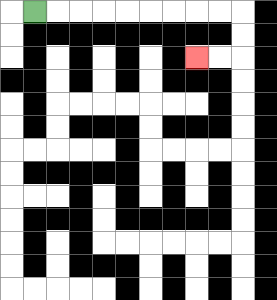{'start': '[1, 0]', 'end': '[8, 2]', 'path_directions': 'R,R,R,R,R,R,R,R,R,D,D,L,L', 'path_coordinates': '[[1, 0], [2, 0], [3, 0], [4, 0], [5, 0], [6, 0], [7, 0], [8, 0], [9, 0], [10, 0], [10, 1], [10, 2], [9, 2], [8, 2]]'}